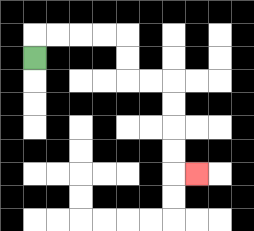{'start': '[1, 2]', 'end': '[8, 7]', 'path_directions': 'U,R,R,R,R,D,D,R,R,D,D,D,D,R', 'path_coordinates': '[[1, 2], [1, 1], [2, 1], [3, 1], [4, 1], [5, 1], [5, 2], [5, 3], [6, 3], [7, 3], [7, 4], [7, 5], [7, 6], [7, 7], [8, 7]]'}